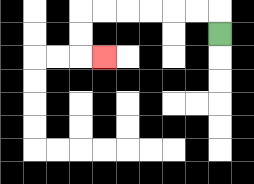{'start': '[9, 1]', 'end': '[4, 2]', 'path_directions': 'U,L,L,L,L,L,L,D,D,R', 'path_coordinates': '[[9, 1], [9, 0], [8, 0], [7, 0], [6, 0], [5, 0], [4, 0], [3, 0], [3, 1], [3, 2], [4, 2]]'}